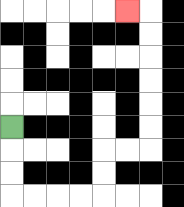{'start': '[0, 5]', 'end': '[5, 0]', 'path_directions': 'D,D,D,R,R,R,R,U,U,R,R,U,U,U,U,U,U,L', 'path_coordinates': '[[0, 5], [0, 6], [0, 7], [0, 8], [1, 8], [2, 8], [3, 8], [4, 8], [4, 7], [4, 6], [5, 6], [6, 6], [6, 5], [6, 4], [6, 3], [6, 2], [6, 1], [6, 0], [5, 0]]'}